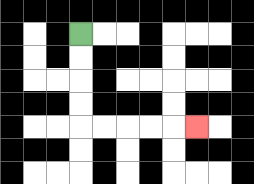{'start': '[3, 1]', 'end': '[8, 5]', 'path_directions': 'D,D,D,D,R,R,R,R,R', 'path_coordinates': '[[3, 1], [3, 2], [3, 3], [3, 4], [3, 5], [4, 5], [5, 5], [6, 5], [7, 5], [8, 5]]'}